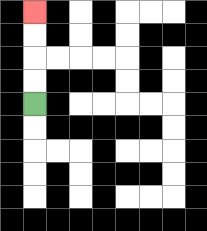{'start': '[1, 4]', 'end': '[1, 0]', 'path_directions': 'U,U,U,U', 'path_coordinates': '[[1, 4], [1, 3], [1, 2], [1, 1], [1, 0]]'}